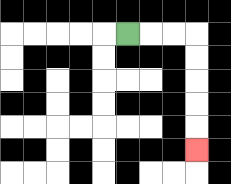{'start': '[5, 1]', 'end': '[8, 6]', 'path_directions': 'R,R,R,D,D,D,D,D', 'path_coordinates': '[[5, 1], [6, 1], [7, 1], [8, 1], [8, 2], [8, 3], [8, 4], [8, 5], [8, 6]]'}